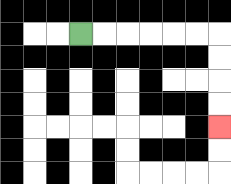{'start': '[3, 1]', 'end': '[9, 5]', 'path_directions': 'R,R,R,R,R,R,D,D,D,D', 'path_coordinates': '[[3, 1], [4, 1], [5, 1], [6, 1], [7, 1], [8, 1], [9, 1], [9, 2], [9, 3], [9, 4], [9, 5]]'}